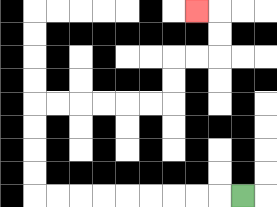{'start': '[10, 8]', 'end': '[8, 0]', 'path_directions': 'L,L,L,L,L,L,L,L,L,U,U,U,U,R,R,R,R,R,R,U,U,R,R,U,U,L', 'path_coordinates': '[[10, 8], [9, 8], [8, 8], [7, 8], [6, 8], [5, 8], [4, 8], [3, 8], [2, 8], [1, 8], [1, 7], [1, 6], [1, 5], [1, 4], [2, 4], [3, 4], [4, 4], [5, 4], [6, 4], [7, 4], [7, 3], [7, 2], [8, 2], [9, 2], [9, 1], [9, 0], [8, 0]]'}